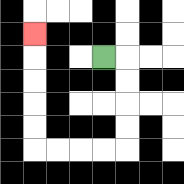{'start': '[4, 2]', 'end': '[1, 1]', 'path_directions': 'R,D,D,D,D,L,L,L,L,U,U,U,U,U', 'path_coordinates': '[[4, 2], [5, 2], [5, 3], [5, 4], [5, 5], [5, 6], [4, 6], [3, 6], [2, 6], [1, 6], [1, 5], [1, 4], [1, 3], [1, 2], [1, 1]]'}